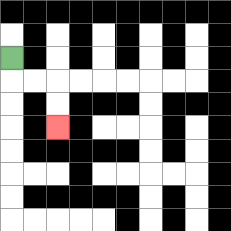{'start': '[0, 2]', 'end': '[2, 5]', 'path_directions': 'D,R,R,D,D', 'path_coordinates': '[[0, 2], [0, 3], [1, 3], [2, 3], [2, 4], [2, 5]]'}